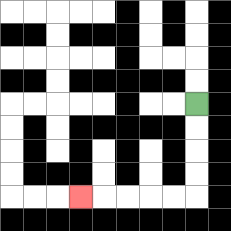{'start': '[8, 4]', 'end': '[3, 8]', 'path_directions': 'D,D,D,D,L,L,L,L,L', 'path_coordinates': '[[8, 4], [8, 5], [8, 6], [8, 7], [8, 8], [7, 8], [6, 8], [5, 8], [4, 8], [3, 8]]'}